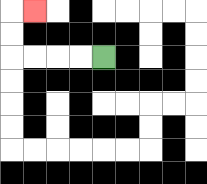{'start': '[4, 2]', 'end': '[1, 0]', 'path_directions': 'L,L,L,L,U,U,R', 'path_coordinates': '[[4, 2], [3, 2], [2, 2], [1, 2], [0, 2], [0, 1], [0, 0], [1, 0]]'}